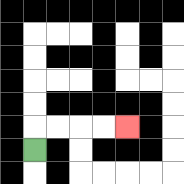{'start': '[1, 6]', 'end': '[5, 5]', 'path_directions': 'U,R,R,R,R', 'path_coordinates': '[[1, 6], [1, 5], [2, 5], [3, 5], [4, 5], [5, 5]]'}